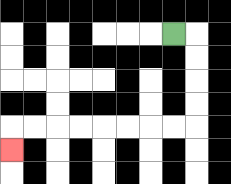{'start': '[7, 1]', 'end': '[0, 6]', 'path_directions': 'R,D,D,D,D,L,L,L,L,L,L,L,L,D', 'path_coordinates': '[[7, 1], [8, 1], [8, 2], [8, 3], [8, 4], [8, 5], [7, 5], [6, 5], [5, 5], [4, 5], [3, 5], [2, 5], [1, 5], [0, 5], [0, 6]]'}